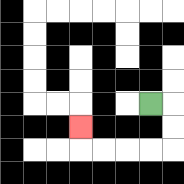{'start': '[6, 4]', 'end': '[3, 5]', 'path_directions': 'R,D,D,L,L,L,L,U', 'path_coordinates': '[[6, 4], [7, 4], [7, 5], [7, 6], [6, 6], [5, 6], [4, 6], [3, 6], [3, 5]]'}